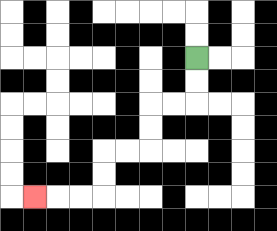{'start': '[8, 2]', 'end': '[1, 8]', 'path_directions': 'D,D,L,L,D,D,L,L,D,D,L,L,L', 'path_coordinates': '[[8, 2], [8, 3], [8, 4], [7, 4], [6, 4], [6, 5], [6, 6], [5, 6], [4, 6], [4, 7], [4, 8], [3, 8], [2, 8], [1, 8]]'}